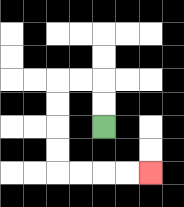{'start': '[4, 5]', 'end': '[6, 7]', 'path_directions': 'U,U,L,L,D,D,D,D,R,R,R,R', 'path_coordinates': '[[4, 5], [4, 4], [4, 3], [3, 3], [2, 3], [2, 4], [2, 5], [2, 6], [2, 7], [3, 7], [4, 7], [5, 7], [6, 7]]'}